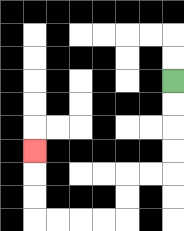{'start': '[7, 3]', 'end': '[1, 6]', 'path_directions': 'D,D,D,D,L,L,D,D,L,L,L,L,U,U,U', 'path_coordinates': '[[7, 3], [7, 4], [7, 5], [7, 6], [7, 7], [6, 7], [5, 7], [5, 8], [5, 9], [4, 9], [3, 9], [2, 9], [1, 9], [1, 8], [1, 7], [1, 6]]'}